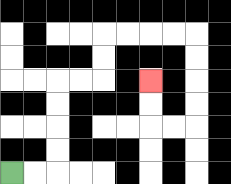{'start': '[0, 7]', 'end': '[6, 3]', 'path_directions': 'R,R,U,U,U,U,R,R,U,U,R,R,R,R,D,D,D,D,L,L,U,U', 'path_coordinates': '[[0, 7], [1, 7], [2, 7], [2, 6], [2, 5], [2, 4], [2, 3], [3, 3], [4, 3], [4, 2], [4, 1], [5, 1], [6, 1], [7, 1], [8, 1], [8, 2], [8, 3], [8, 4], [8, 5], [7, 5], [6, 5], [6, 4], [6, 3]]'}